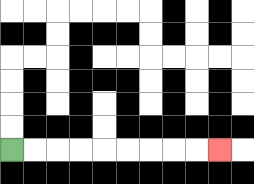{'start': '[0, 6]', 'end': '[9, 6]', 'path_directions': 'R,R,R,R,R,R,R,R,R', 'path_coordinates': '[[0, 6], [1, 6], [2, 6], [3, 6], [4, 6], [5, 6], [6, 6], [7, 6], [8, 6], [9, 6]]'}